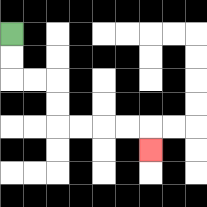{'start': '[0, 1]', 'end': '[6, 6]', 'path_directions': 'D,D,R,R,D,D,R,R,R,R,D', 'path_coordinates': '[[0, 1], [0, 2], [0, 3], [1, 3], [2, 3], [2, 4], [2, 5], [3, 5], [4, 5], [5, 5], [6, 5], [6, 6]]'}